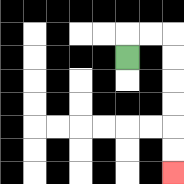{'start': '[5, 2]', 'end': '[7, 7]', 'path_directions': 'U,R,R,D,D,D,D,D,D', 'path_coordinates': '[[5, 2], [5, 1], [6, 1], [7, 1], [7, 2], [7, 3], [7, 4], [7, 5], [7, 6], [7, 7]]'}